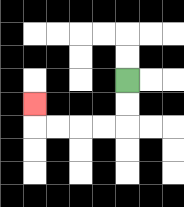{'start': '[5, 3]', 'end': '[1, 4]', 'path_directions': 'D,D,L,L,L,L,U', 'path_coordinates': '[[5, 3], [5, 4], [5, 5], [4, 5], [3, 5], [2, 5], [1, 5], [1, 4]]'}